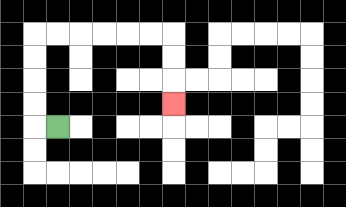{'start': '[2, 5]', 'end': '[7, 4]', 'path_directions': 'L,U,U,U,U,R,R,R,R,R,R,D,D,D', 'path_coordinates': '[[2, 5], [1, 5], [1, 4], [1, 3], [1, 2], [1, 1], [2, 1], [3, 1], [4, 1], [5, 1], [6, 1], [7, 1], [7, 2], [7, 3], [7, 4]]'}